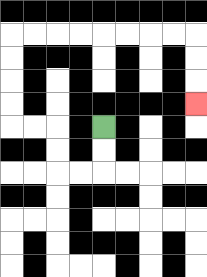{'start': '[4, 5]', 'end': '[8, 4]', 'path_directions': 'D,D,L,L,U,U,L,L,U,U,U,U,R,R,R,R,R,R,R,R,D,D,D', 'path_coordinates': '[[4, 5], [4, 6], [4, 7], [3, 7], [2, 7], [2, 6], [2, 5], [1, 5], [0, 5], [0, 4], [0, 3], [0, 2], [0, 1], [1, 1], [2, 1], [3, 1], [4, 1], [5, 1], [6, 1], [7, 1], [8, 1], [8, 2], [8, 3], [8, 4]]'}